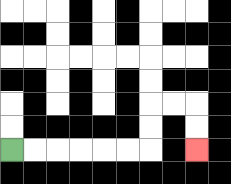{'start': '[0, 6]', 'end': '[8, 6]', 'path_directions': 'R,R,R,R,R,R,U,U,R,R,D,D', 'path_coordinates': '[[0, 6], [1, 6], [2, 6], [3, 6], [4, 6], [5, 6], [6, 6], [6, 5], [6, 4], [7, 4], [8, 4], [8, 5], [8, 6]]'}